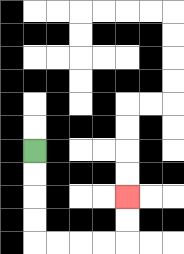{'start': '[1, 6]', 'end': '[5, 8]', 'path_directions': 'D,D,D,D,R,R,R,R,U,U', 'path_coordinates': '[[1, 6], [1, 7], [1, 8], [1, 9], [1, 10], [2, 10], [3, 10], [4, 10], [5, 10], [5, 9], [5, 8]]'}